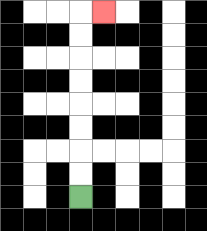{'start': '[3, 8]', 'end': '[4, 0]', 'path_directions': 'U,U,U,U,U,U,U,U,R', 'path_coordinates': '[[3, 8], [3, 7], [3, 6], [3, 5], [3, 4], [3, 3], [3, 2], [3, 1], [3, 0], [4, 0]]'}